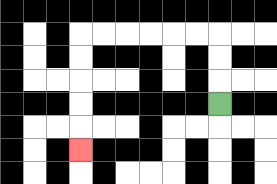{'start': '[9, 4]', 'end': '[3, 6]', 'path_directions': 'U,U,U,L,L,L,L,L,L,D,D,D,D,D', 'path_coordinates': '[[9, 4], [9, 3], [9, 2], [9, 1], [8, 1], [7, 1], [6, 1], [5, 1], [4, 1], [3, 1], [3, 2], [3, 3], [3, 4], [3, 5], [3, 6]]'}